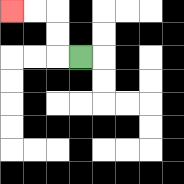{'start': '[3, 2]', 'end': '[0, 0]', 'path_directions': 'L,U,U,L,L', 'path_coordinates': '[[3, 2], [2, 2], [2, 1], [2, 0], [1, 0], [0, 0]]'}